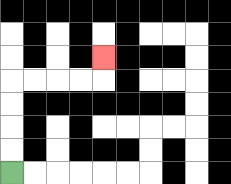{'start': '[0, 7]', 'end': '[4, 2]', 'path_directions': 'U,U,U,U,R,R,R,R,U', 'path_coordinates': '[[0, 7], [0, 6], [0, 5], [0, 4], [0, 3], [1, 3], [2, 3], [3, 3], [4, 3], [4, 2]]'}